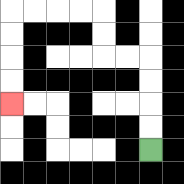{'start': '[6, 6]', 'end': '[0, 4]', 'path_directions': 'U,U,U,U,L,L,U,U,L,L,L,L,D,D,D,D', 'path_coordinates': '[[6, 6], [6, 5], [6, 4], [6, 3], [6, 2], [5, 2], [4, 2], [4, 1], [4, 0], [3, 0], [2, 0], [1, 0], [0, 0], [0, 1], [0, 2], [0, 3], [0, 4]]'}